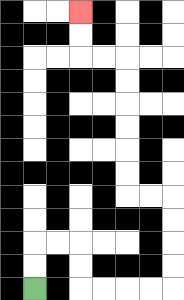{'start': '[1, 12]', 'end': '[3, 0]', 'path_directions': 'U,U,R,R,D,D,R,R,R,R,U,U,U,U,L,L,U,U,U,U,U,U,L,L,U,U', 'path_coordinates': '[[1, 12], [1, 11], [1, 10], [2, 10], [3, 10], [3, 11], [3, 12], [4, 12], [5, 12], [6, 12], [7, 12], [7, 11], [7, 10], [7, 9], [7, 8], [6, 8], [5, 8], [5, 7], [5, 6], [5, 5], [5, 4], [5, 3], [5, 2], [4, 2], [3, 2], [3, 1], [3, 0]]'}